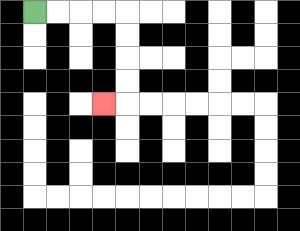{'start': '[1, 0]', 'end': '[4, 4]', 'path_directions': 'R,R,R,R,D,D,D,D,L', 'path_coordinates': '[[1, 0], [2, 0], [3, 0], [4, 0], [5, 0], [5, 1], [5, 2], [5, 3], [5, 4], [4, 4]]'}